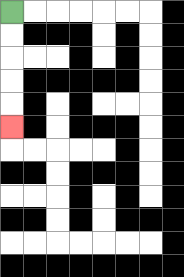{'start': '[0, 0]', 'end': '[0, 5]', 'path_directions': 'D,D,D,D,D', 'path_coordinates': '[[0, 0], [0, 1], [0, 2], [0, 3], [0, 4], [0, 5]]'}